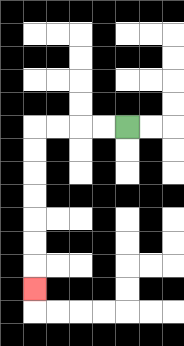{'start': '[5, 5]', 'end': '[1, 12]', 'path_directions': 'L,L,L,L,D,D,D,D,D,D,D', 'path_coordinates': '[[5, 5], [4, 5], [3, 5], [2, 5], [1, 5], [1, 6], [1, 7], [1, 8], [1, 9], [1, 10], [1, 11], [1, 12]]'}